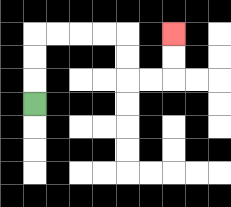{'start': '[1, 4]', 'end': '[7, 1]', 'path_directions': 'U,U,U,R,R,R,R,D,D,R,R,U,U', 'path_coordinates': '[[1, 4], [1, 3], [1, 2], [1, 1], [2, 1], [3, 1], [4, 1], [5, 1], [5, 2], [5, 3], [6, 3], [7, 3], [7, 2], [7, 1]]'}